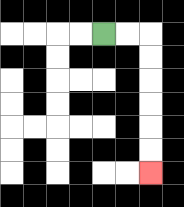{'start': '[4, 1]', 'end': '[6, 7]', 'path_directions': 'R,R,D,D,D,D,D,D', 'path_coordinates': '[[4, 1], [5, 1], [6, 1], [6, 2], [6, 3], [6, 4], [6, 5], [6, 6], [6, 7]]'}